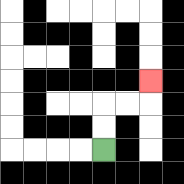{'start': '[4, 6]', 'end': '[6, 3]', 'path_directions': 'U,U,R,R,U', 'path_coordinates': '[[4, 6], [4, 5], [4, 4], [5, 4], [6, 4], [6, 3]]'}